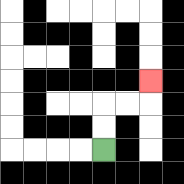{'start': '[4, 6]', 'end': '[6, 3]', 'path_directions': 'U,U,R,R,U', 'path_coordinates': '[[4, 6], [4, 5], [4, 4], [5, 4], [6, 4], [6, 3]]'}